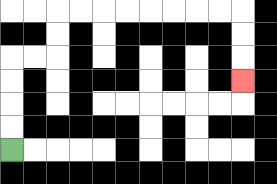{'start': '[0, 6]', 'end': '[10, 3]', 'path_directions': 'U,U,U,U,R,R,U,U,R,R,R,R,R,R,R,R,D,D,D', 'path_coordinates': '[[0, 6], [0, 5], [0, 4], [0, 3], [0, 2], [1, 2], [2, 2], [2, 1], [2, 0], [3, 0], [4, 0], [5, 0], [6, 0], [7, 0], [8, 0], [9, 0], [10, 0], [10, 1], [10, 2], [10, 3]]'}